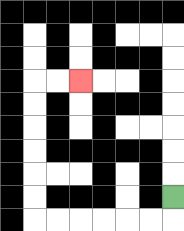{'start': '[7, 8]', 'end': '[3, 3]', 'path_directions': 'D,L,L,L,L,L,L,U,U,U,U,U,U,R,R', 'path_coordinates': '[[7, 8], [7, 9], [6, 9], [5, 9], [4, 9], [3, 9], [2, 9], [1, 9], [1, 8], [1, 7], [1, 6], [1, 5], [1, 4], [1, 3], [2, 3], [3, 3]]'}